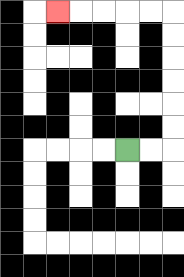{'start': '[5, 6]', 'end': '[2, 0]', 'path_directions': 'R,R,U,U,U,U,U,U,L,L,L,L,L', 'path_coordinates': '[[5, 6], [6, 6], [7, 6], [7, 5], [7, 4], [7, 3], [7, 2], [7, 1], [7, 0], [6, 0], [5, 0], [4, 0], [3, 0], [2, 0]]'}